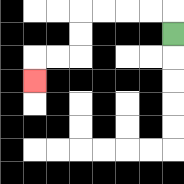{'start': '[7, 1]', 'end': '[1, 3]', 'path_directions': 'U,L,L,L,L,D,D,L,L,D', 'path_coordinates': '[[7, 1], [7, 0], [6, 0], [5, 0], [4, 0], [3, 0], [3, 1], [3, 2], [2, 2], [1, 2], [1, 3]]'}